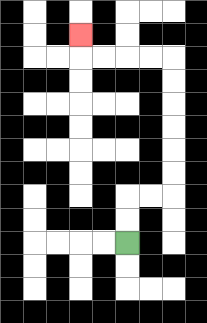{'start': '[5, 10]', 'end': '[3, 1]', 'path_directions': 'U,U,R,R,U,U,U,U,U,U,L,L,L,L,U', 'path_coordinates': '[[5, 10], [5, 9], [5, 8], [6, 8], [7, 8], [7, 7], [7, 6], [7, 5], [7, 4], [7, 3], [7, 2], [6, 2], [5, 2], [4, 2], [3, 2], [3, 1]]'}